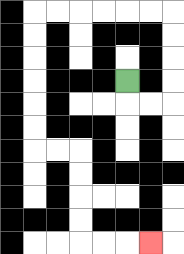{'start': '[5, 3]', 'end': '[6, 10]', 'path_directions': 'D,R,R,U,U,U,U,L,L,L,L,L,L,D,D,D,D,D,D,R,R,D,D,D,D,R,R,R', 'path_coordinates': '[[5, 3], [5, 4], [6, 4], [7, 4], [7, 3], [7, 2], [7, 1], [7, 0], [6, 0], [5, 0], [4, 0], [3, 0], [2, 0], [1, 0], [1, 1], [1, 2], [1, 3], [1, 4], [1, 5], [1, 6], [2, 6], [3, 6], [3, 7], [3, 8], [3, 9], [3, 10], [4, 10], [5, 10], [6, 10]]'}